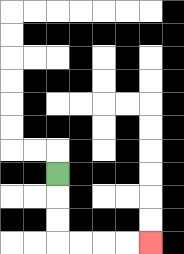{'start': '[2, 7]', 'end': '[6, 10]', 'path_directions': 'D,D,D,R,R,R,R', 'path_coordinates': '[[2, 7], [2, 8], [2, 9], [2, 10], [3, 10], [4, 10], [5, 10], [6, 10]]'}